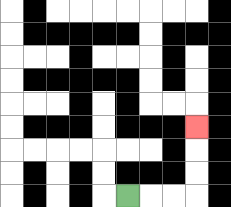{'start': '[5, 8]', 'end': '[8, 5]', 'path_directions': 'R,R,R,U,U,U', 'path_coordinates': '[[5, 8], [6, 8], [7, 8], [8, 8], [8, 7], [8, 6], [8, 5]]'}